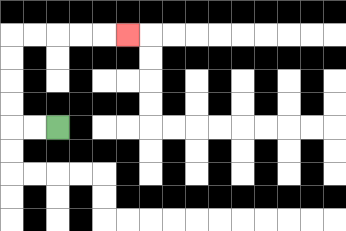{'start': '[2, 5]', 'end': '[5, 1]', 'path_directions': 'L,L,U,U,U,U,R,R,R,R,R', 'path_coordinates': '[[2, 5], [1, 5], [0, 5], [0, 4], [0, 3], [0, 2], [0, 1], [1, 1], [2, 1], [3, 1], [4, 1], [5, 1]]'}